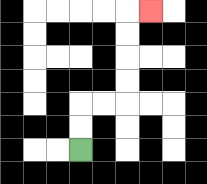{'start': '[3, 6]', 'end': '[6, 0]', 'path_directions': 'U,U,R,R,U,U,U,U,R', 'path_coordinates': '[[3, 6], [3, 5], [3, 4], [4, 4], [5, 4], [5, 3], [5, 2], [5, 1], [5, 0], [6, 0]]'}